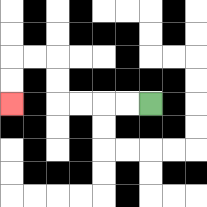{'start': '[6, 4]', 'end': '[0, 4]', 'path_directions': 'L,L,L,L,U,U,L,L,D,D', 'path_coordinates': '[[6, 4], [5, 4], [4, 4], [3, 4], [2, 4], [2, 3], [2, 2], [1, 2], [0, 2], [0, 3], [0, 4]]'}